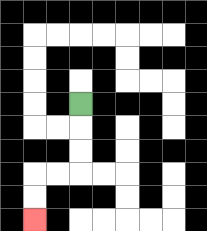{'start': '[3, 4]', 'end': '[1, 9]', 'path_directions': 'D,D,D,L,L,D,D', 'path_coordinates': '[[3, 4], [3, 5], [3, 6], [3, 7], [2, 7], [1, 7], [1, 8], [1, 9]]'}